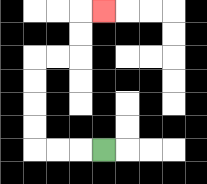{'start': '[4, 6]', 'end': '[4, 0]', 'path_directions': 'L,L,L,U,U,U,U,R,R,U,U,R', 'path_coordinates': '[[4, 6], [3, 6], [2, 6], [1, 6], [1, 5], [1, 4], [1, 3], [1, 2], [2, 2], [3, 2], [3, 1], [3, 0], [4, 0]]'}